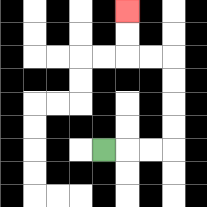{'start': '[4, 6]', 'end': '[5, 0]', 'path_directions': 'R,R,R,U,U,U,U,L,L,U,U', 'path_coordinates': '[[4, 6], [5, 6], [6, 6], [7, 6], [7, 5], [7, 4], [7, 3], [7, 2], [6, 2], [5, 2], [5, 1], [5, 0]]'}